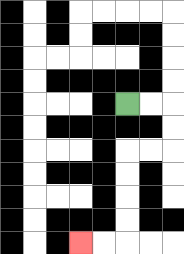{'start': '[5, 4]', 'end': '[3, 10]', 'path_directions': 'R,R,D,D,L,L,D,D,D,D,L,L', 'path_coordinates': '[[5, 4], [6, 4], [7, 4], [7, 5], [7, 6], [6, 6], [5, 6], [5, 7], [5, 8], [5, 9], [5, 10], [4, 10], [3, 10]]'}